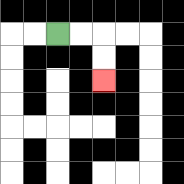{'start': '[2, 1]', 'end': '[4, 3]', 'path_directions': 'R,R,D,D', 'path_coordinates': '[[2, 1], [3, 1], [4, 1], [4, 2], [4, 3]]'}